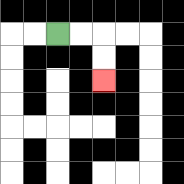{'start': '[2, 1]', 'end': '[4, 3]', 'path_directions': 'R,R,D,D', 'path_coordinates': '[[2, 1], [3, 1], [4, 1], [4, 2], [4, 3]]'}